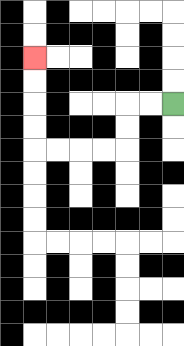{'start': '[7, 4]', 'end': '[1, 2]', 'path_directions': 'L,L,D,D,L,L,L,L,U,U,U,U', 'path_coordinates': '[[7, 4], [6, 4], [5, 4], [5, 5], [5, 6], [4, 6], [3, 6], [2, 6], [1, 6], [1, 5], [1, 4], [1, 3], [1, 2]]'}